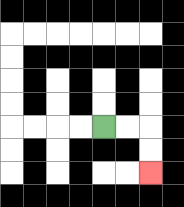{'start': '[4, 5]', 'end': '[6, 7]', 'path_directions': 'R,R,D,D', 'path_coordinates': '[[4, 5], [5, 5], [6, 5], [6, 6], [6, 7]]'}